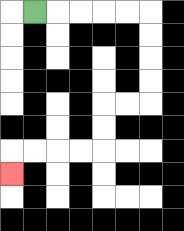{'start': '[1, 0]', 'end': '[0, 7]', 'path_directions': 'R,R,R,R,R,D,D,D,D,L,L,D,D,L,L,L,L,D', 'path_coordinates': '[[1, 0], [2, 0], [3, 0], [4, 0], [5, 0], [6, 0], [6, 1], [6, 2], [6, 3], [6, 4], [5, 4], [4, 4], [4, 5], [4, 6], [3, 6], [2, 6], [1, 6], [0, 6], [0, 7]]'}